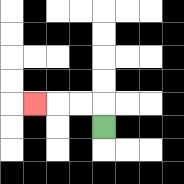{'start': '[4, 5]', 'end': '[1, 4]', 'path_directions': 'U,L,L,L', 'path_coordinates': '[[4, 5], [4, 4], [3, 4], [2, 4], [1, 4]]'}